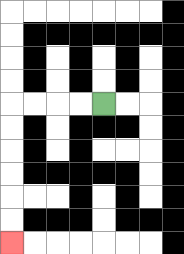{'start': '[4, 4]', 'end': '[0, 10]', 'path_directions': 'L,L,L,L,D,D,D,D,D,D', 'path_coordinates': '[[4, 4], [3, 4], [2, 4], [1, 4], [0, 4], [0, 5], [0, 6], [0, 7], [0, 8], [0, 9], [0, 10]]'}